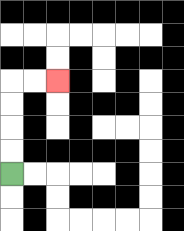{'start': '[0, 7]', 'end': '[2, 3]', 'path_directions': 'U,U,U,U,R,R', 'path_coordinates': '[[0, 7], [0, 6], [0, 5], [0, 4], [0, 3], [1, 3], [2, 3]]'}